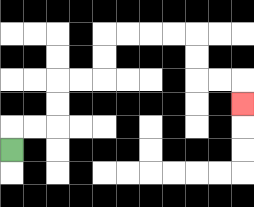{'start': '[0, 6]', 'end': '[10, 4]', 'path_directions': 'U,R,R,U,U,R,R,U,U,R,R,R,R,D,D,R,R,D', 'path_coordinates': '[[0, 6], [0, 5], [1, 5], [2, 5], [2, 4], [2, 3], [3, 3], [4, 3], [4, 2], [4, 1], [5, 1], [6, 1], [7, 1], [8, 1], [8, 2], [8, 3], [9, 3], [10, 3], [10, 4]]'}